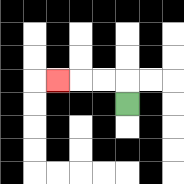{'start': '[5, 4]', 'end': '[2, 3]', 'path_directions': 'U,L,L,L', 'path_coordinates': '[[5, 4], [5, 3], [4, 3], [3, 3], [2, 3]]'}